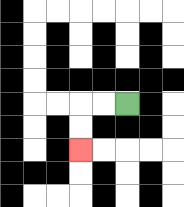{'start': '[5, 4]', 'end': '[3, 6]', 'path_directions': 'L,L,D,D', 'path_coordinates': '[[5, 4], [4, 4], [3, 4], [3, 5], [3, 6]]'}